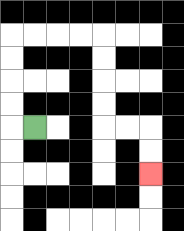{'start': '[1, 5]', 'end': '[6, 7]', 'path_directions': 'L,U,U,U,U,R,R,R,R,D,D,D,D,R,R,D,D', 'path_coordinates': '[[1, 5], [0, 5], [0, 4], [0, 3], [0, 2], [0, 1], [1, 1], [2, 1], [3, 1], [4, 1], [4, 2], [4, 3], [4, 4], [4, 5], [5, 5], [6, 5], [6, 6], [6, 7]]'}